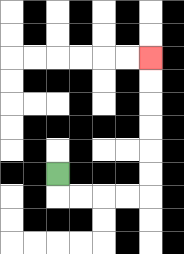{'start': '[2, 7]', 'end': '[6, 2]', 'path_directions': 'D,R,R,R,R,U,U,U,U,U,U', 'path_coordinates': '[[2, 7], [2, 8], [3, 8], [4, 8], [5, 8], [6, 8], [6, 7], [6, 6], [6, 5], [6, 4], [6, 3], [6, 2]]'}